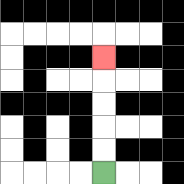{'start': '[4, 7]', 'end': '[4, 2]', 'path_directions': 'U,U,U,U,U', 'path_coordinates': '[[4, 7], [4, 6], [4, 5], [4, 4], [4, 3], [4, 2]]'}